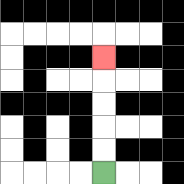{'start': '[4, 7]', 'end': '[4, 2]', 'path_directions': 'U,U,U,U,U', 'path_coordinates': '[[4, 7], [4, 6], [4, 5], [4, 4], [4, 3], [4, 2]]'}